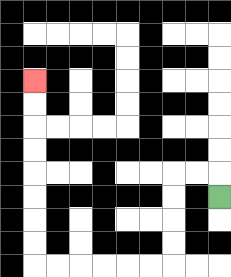{'start': '[9, 8]', 'end': '[1, 3]', 'path_directions': 'U,L,L,D,D,D,D,L,L,L,L,L,L,U,U,U,U,U,U,U,U', 'path_coordinates': '[[9, 8], [9, 7], [8, 7], [7, 7], [7, 8], [7, 9], [7, 10], [7, 11], [6, 11], [5, 11], [4, 11], [3, 11], [2, 11], [1, 11], [1, 10], [1, 9], [1, 8], [1, 7], [1, 6], [1, 5], [1, 4], [1, 3]]'}